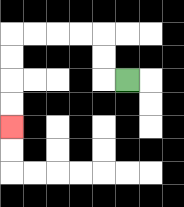{'start': '[5, 3]', 'end': '[0, 5]', 'path_directions': 'L,U,U,L,L,L,L,D,D,D,D', 'path_coordinates': '[[5, 3], [4, 3], [4, 2], [4, 1], [3, 1], [2, 1], [1, 1], [0, 1], [0, 2], [0, 3], [0, 4], [0, 5]]'}